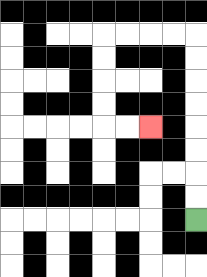{'start': '[8, 9]', 'end': '[6, 5]', 'path_directions': 'U,U,U,U,U,U,U,U,L,L,L,L,D,D,D,D,R,R', 'path_coordinates': '[[8, 9], [8, 8], [8, 7], [8, 6], [8, 5], [8, 4], [8, 3], [8, 2], [8, 1], [7, 1], [6, 1], [5, 1], [4, 1], [4, 2], [4, 3], [4, 4], [4, 5], [5, 5], [6, 5]]'}